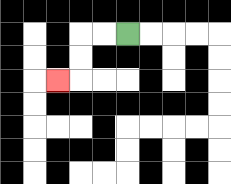{'start': '[5, 1]', 'end': '[2, 3]', 'path_directions': 'L,L,D,D,L', 'path_coordinates': '[[5, 1], [4, 1], [3, 1], [3, 2], [3, 3], [2, 3]]'}